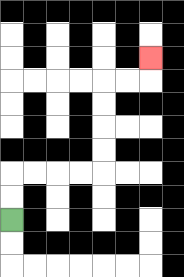{'start': '[0, 9]', 'end': '[6, 2]', 'path_directions': 'U,U,R,R,R,R,U,U,U,U,R,R,U', 'path_coordinates': '[[0, 9], [0, 8], [0, 7], [1, 7], [2, 7], [3, 7], [4, 7], [4, 6], [4, 5], [4, 4], [4, 3], [5, 3], [6, 3], [6, 2]]'}